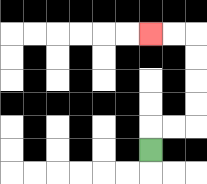{'start': '[6, 6]', 'end': '[6, 1]', 'path_directions': 'U,R,R,U,U,U,U,L,L', 'path_coordinates': '[[6, 6], [6, 5], [7, 5], [8, 5], [8, 4], [8, 3], [8, 2], [8, 1], [7, 1], [6, 1]]'}